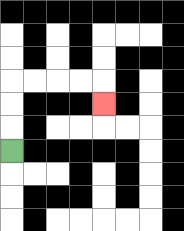{'start': '[0, 6]', 'end': '[4, 4]', 'path_directions': 'U,U,U,R,R,R,R,D', 'path_coordinates': '[[0, 6], [0, 5], [0, 4], [0, 3], [1, 3], [2, 3], [3, 3], [4, 3], [4, 4]]'}